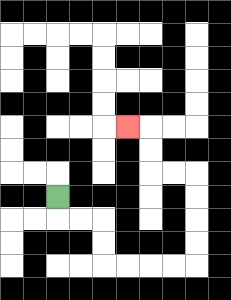{'start': '[2, 8]', 'end': '[5, 5]', 'path_directions': 'D,R,R,D,D,R,R,R,R,U,U,U,U,L,L,U,U,L', 'path_coordinates': '[[2, 8], [2, 9], [3, 9], [4, 9], [4, 10], [4, 11], [5, 11], [6, 11], [7, 11], [8, 11], [8, 10], [8, 9], [8, 8], [8, 7], [7, 7], [6, 7], [6, 6], [6, 5], [5, 5]]'}